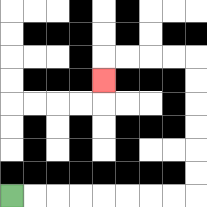{'start': '[0, 8]', 'end': '[4, 3]', 'path_directions': 'R,R,R,R,R,R,R,R,U,U,U,U,U,U,L,L,L,L,D', 'path_coordinates': '[[0, 8], [1, 8], [2, 8], [3, 8], [4, 8], [5, 8], [6, 8], [7, 8], [8, 8], [8, 7], [8, 6], [8, 5], [8, 4], [8, 3], [8, 2], [7, 2], [6, 2], [5, 2], [4, 2], [4, 3]]'}